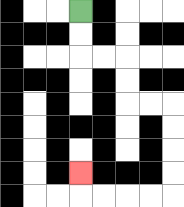{'start': '[3, 0]', 'end': '[3, 7]', 'path_directions': 'D,D,R,R,D,D,R,R,D,D,D,D,L,L,L,L,U', 'path_coordinates': '[[3, 0], [3, 1], [3, 2], [4, 2], [5, 2], [5, 3], [5, 4], [6, 4], [7, 4], [7, 5], [7, 6], [7, 7], [7, 8], [6, 8], [5, 8], [4, 8], [3, 8], [3, 7]]'}